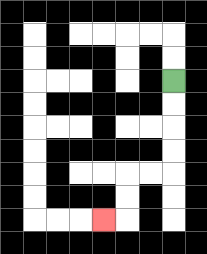{'start': '[7, 3]', 'end': '[4, 9]', 'path_directions': 'D,D,D,D,L,L,D,D,L', 'path_coordinates': '[[7, 3], [7, 4], [7, 5], [7, 6], [7, 7], [6, 7], [5, 7], [5, 8], [5, 9], [4, 9]]'}